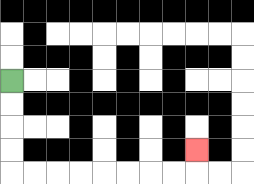{'start': '[0, 3]', 'end': '[8, 6]', 'path_directions': 'D,D,D,D,R,R,R,R,R,R,R,R,U', 'path_coordinates': '[[0, 3], [0, 4], [0, 5], [0, 6], [0, 7], [1, 7], [2, 7], [3, 7], [4, 7], [5, 7], [6, 7], [7, 7], [8, 7], [8, 6]]'}